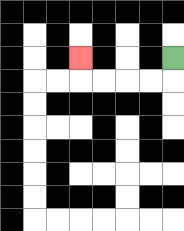{'start': '[7, 2]', 'end': '[3, 2]', 'path_directions': 'D,L,L,L,L,U', 'path_coordinates': '[[7, 2], [7, 3], [6, 3], [5, 3], [4, 3], [3, 3], [3, 2]]'}